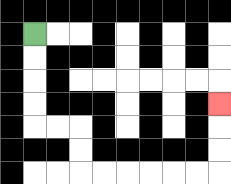{'start': '[1, 1]', 'end': '[9, 4]', 'path_directions': 'D,D,D,D,R,R,D,D,R,R,R,R,R,R,U,U,U', 'path_coordinates': '[[1, 1], [1, 2], [1, 3], [1, 4], [1, 5], [2, 5], [3, 5], [3, 6], [3, 7], [4, 7], [5, 7], [6, 7], [7, 7], [8, 7], [9, 7], [9, 6], [9, 5], [9, 4]]'}